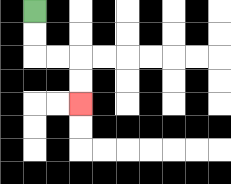{'start': '[1, 0]', 'end': '[3, 4]', 'path_directions': 'D,D,R,R,D,D', 'path_coordinates': '[[1, 0], [1, 1], [1, 2], [2, 2], [3, 2], [3, 3], [3, 4]]'}